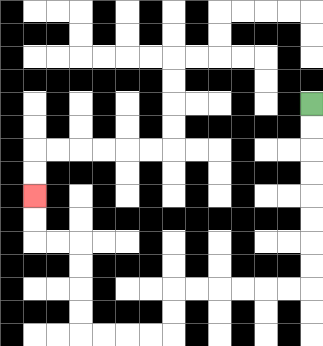{'start': '[13, 4]', 'end': '[1, 8]', 'path_directions': 'D,D,D,D,D,D,D,D,L,L,L,L,L,L,D,D,L,L,L,L,U,U,U,U,L,L,U,U', 'path_coordinates': '[[13, 4], [13, 5], [13, 6], [13, 7], [13, 8], [13, 9], [13, 10], [13, 11], [13, 12], [12, 12], [11, 12], [10, 12], [9, 12], [8, 12], [7, 12], [7, 13], [7, 14], [6, 14], [5, 14], [4, 14], [3, 14], [3, 13], [3, 12], [3, 11], [3, 10], [2, 10], [1, 10], [1, 9], [1, 8]]'}